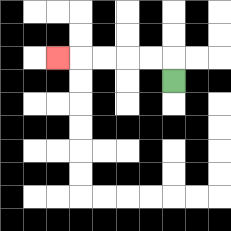{'start': '[7, 3]', 'end': '[2, 2]', 'path_directions': 'U,L,L,L,L,L', 'path_coordinates': '[[7, 3], [7, 2], [6, 2], [5, 2], [4, 2], [3, 2], [2, 2]]'}